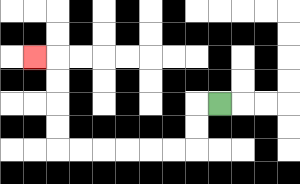{'start': '[9, 4]', 'end': '[1, 2]', 'path_directions': 'L,D,D,L,L,L,L,L,L,U,U,U,U,L', 'path_coordinates': '[[9, 4], [8, 4], [8, 5], [8, 6], [7, 6], [6, 6], [5, 6], [4, 6], [3, 6], [2, 6], [2, 5], [2, 4], [2, 3], [2, 2], [1, 2]]'}